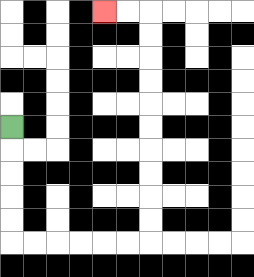{'start': '[0, 5]', 'end': '[4, 0]', 'path_directions': 'D,D,D,D,D,R,R,R,R,R,R,U,U,U,U,U,U,U,U,U,U,L,L', 'path_coordinates': '[[0, 5], [0, 6], [0, 7], [0, 8], [0, 9], [0, 10], [1, 10], [2, 10], [3, 10], [4, 10], [5, 10], [6, 10], [6, 9], [6, 8], [6, 7], [6, 6], [6, 5], [6, 4], [6, 3], [6, 2], [6, 1], [6, 0], [5, 0], [4, 0]]'}